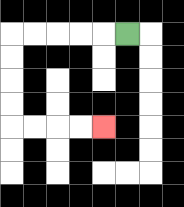{'start': '[5, 1]', 'end': '[4, 5]', 'path_directions': 'L,L,L,L,L,D,D,D,D,R,R,R,R', 'path_coordinates': '[[5, 1], [4, 1], [3, 1], [2, 1], [1, 1], [0, 1], [0, 2], [0, 3], [0, 4], [0, 5], [1, 5], [2, 5], [3, 5], [4, 5]]'}